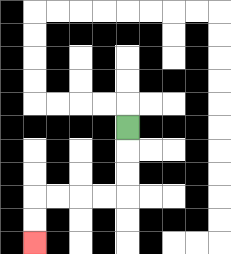{'start': '[5, 5]', 'end': '[1, 10]', 'path_directions': 'D,D,D,L,L,L,L,D,D', 'path_coordinates': '[[5, 5], [5, 6], [5, 7], [5, 8], [4, 8], [3, 8], [2, 8], [1, 8], [1, 9], [1, 10]]'}